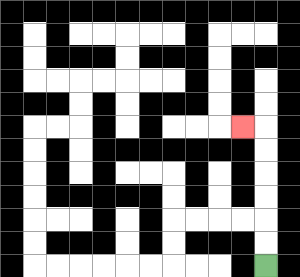{'start': '[11, 11]', 'end': '[10, 5]', 'path_directions': 'U,U,U,U,U,U,L', 'path_coordinates': '[[11, 11], [11, 10], [11, 9], [11, 8], [11, 7], [11, 6], [11, 5], [10, 5]]'}